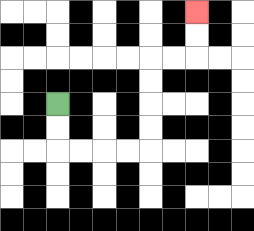{'start': '[2, 4]', 'end': '[8, 0]', 'path_directions': 'D,D,R,R,R,R,U,U,U,U,R,R,U,U', 'path_coordinates': '[[2, 4], [2, 5], [2, 6], [3, 6], [4, 6], [5, 6], [6, 6], [6, 5], [6, 4], [6, 3], [6, 2], [7, 2], [8, 2], [8, 1], [8, 0]]'}